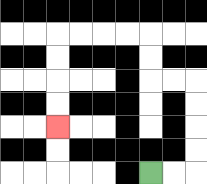{'start': '[6, 7]', 'end': '[2, 5]', 'path_directions': 'R,R,U,U,U,U,L,L,U,U,L,L,L,L,D,D,D,D', 'path_coordinates': '[[6, 7], [7, 7], [8, 7], [8, 6], [8, 5], [8, 4], [8, 3], [7, 3], [6, 3], [6, 2], [6, 1], [5, 1], [4, 1], [3, 1], [2, 1], [2, 2], [2, 3], [2, 4], [2, 5]]'}